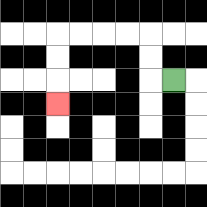{'start': '[7, 3]', 'end': '[2, 4]', 'path_directions': 'L,U,U,L,L,L,L,D,D,D', 'path_coordinates': '[[7, 3], [6, 3], [6, 2], [6, 1], [5, 1], [4, 1], [3, 1], [2, 1], [2, 2], [2, 3], [2, 4]]'}